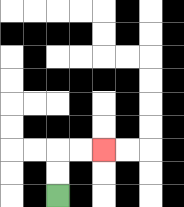{'start': '[2, 8]', 'end': '[4, 6]', 'path_directions': 'U,U,R,R', 'path_coordinates': '[[2, 8], [2, 7], [2, 6], [3, 6], [4, 6]]'}